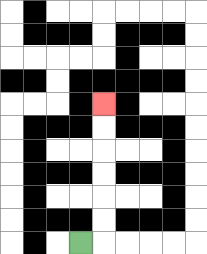{'start': '[3, 10]', 'end': '[4, 4]', 'path_directions': 'R,U,U,U,U,U,U', 'path_coordinates': '[[3, 10], [4, 10], [4, 9], [4, 8], [4, 7], [4, 6], [4, 5], [4, 4]]'}